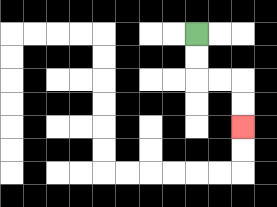{'start': '[8, 1]', 'end': '[10, 5]', 'path_directions': 'D,D,R,R,D,D', 'path_coordinates': '[[8, 1], [8, 2], [8, 3], [9, 3], [10, 3], [10, 4], [10, 5]]'}